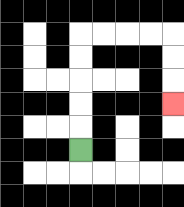{'start': '[3, 6]', 'end': '[7, 4]', 'path_directions': 'U,U,U,U,U,R,R,R,R,D,D,D', 'path_coordinates': '[[3, 6], [3, 5], [3, 4], [3, 3], [3, 2], [3, 1], [4, 1], [5, 1], [6, 1], [7, 1], [7, 2], [7, 3], [7, 4]]'}